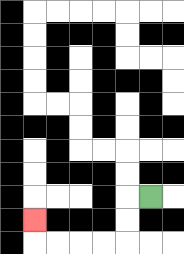{'start': '[6, 8]', 'end': '[1, 9]', 'path_directions': 'L,D,D,L,L,L,L,U', 'path_coordinates': '[[6, 8], [5, 8], [5, 9], [5, 10], [4, 10], [3, 10], [2, 10], [1, 10], [1, 9]]'}